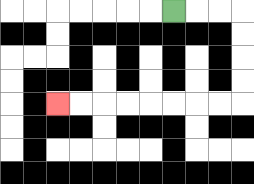{'start': '[7, 0]', 'end': '[2, 4]', 'path_directions': 'R,R,R,D,D,D,D,L,L,L,L,L,L,L,L', 'path_coordinates': '[[7, 0], [8, 0], [9, 0], [10, 0], [10, 1], [10, 2], [10, 3], [10, 4], [9, 4], [8, 4], [7, 4], [6, 4], [5, 4], [4, 4], [3, 4], [2, 4]]'}